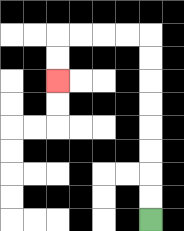{'start': '[6, 9]', 'end': '[2, 3]', 'path_directions': 'U,U,U,U,U,U,U,U,L,L,L,L,D,D', 'path_coordinates': '[[6, 9], [6, 8], [6, 7], [6, 6], [6, 5], [6, 4], [6, 3], [6, 2], [6, 1], [5, 1], [4, 1], [3, 1], [2, 1], [2, 2], [2, 3]]'}